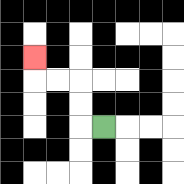{'start': '[4, 5]', 'end': '[1, 2]', 'path_directions': 'L,U,U,L,L,U', 'path_coordinates': '[[4, 5], [3, 5], [3, 4], [3, 3], [2, 3], [1, 3], [1, 2]]'}